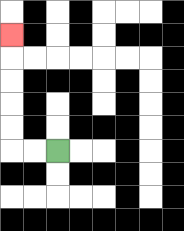{'start': '[2, 6]', 'end': '[0, 1]', 'path_directions': 'L,L,U,U,U,U,U', 'path_coordinates': '[[2, 6], [1, 6], [0, 6], [0, 5], [0, 4], [0, 3], [0, 2], [0, 1]]'}